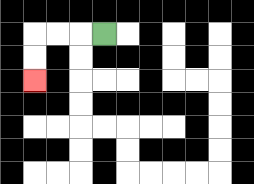{'start': '[4, 1]', 'end': '[1, 3]', 'path_directions': 'L,L,L,D,D', 'path_coordinates': '[[4, 1], [3, 1], [2, 1], [1, 1], [1, 2], [1, 3]]'}